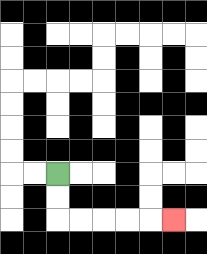{'start': '[2, 7]', 'end': '[7, 9]', 'path_directions': 'D,D,R,R,R,R,R', 'path_coordinates': '[[2, 7], [2, 8], [2, 9], [3, 9], [4, 9], [5, 9], [6, 9], [7, 9]]'}